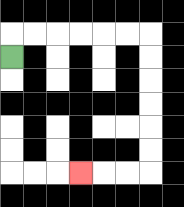{'start': '[0, 2]', 'end': '[3, 7]', 'path_directions': 'U,R,R,R,R,R,R,D,D,D,D,D,D,L,L,L', 'path_coordinates': '[[0, 2], [0, 1], [1, 1], [2, 1], [3, 1], [4, 1], [5, 1], [6, 1], [6, 2], [6, 3], [6, 4], [6, 5], [6, 6], [6, 7], [5, 7], [4, 7], [3, 7]]'}